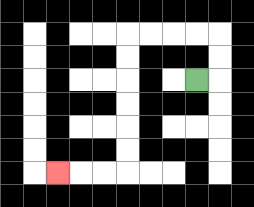{'start': '[8, 3]', 'end': '[2, 7]', 'path_directions': 'R,U,U,L,L,L,L,D,D,D,D,D,D,L,L,L', 'path_coordinates': '[[8, 3], [9, 3], [9, 2], [9, 1], [8, 1], [7, 1], [6, 1], [5, 1], [5, 2], [5, 3], [5, 4], [5, 5], [5, 6], [5, 7], [4, 7], [3, 7], [2, 7]]'}